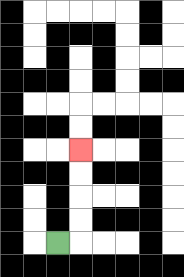{'start': '[2, 10]', 'end': '[3, 6]', 'path_directions': 'R,U,U,U,U', 'path_coordinates': '[[2, 10], [3, 10], [3, 9], [3, 8], [3, 7], [3, 6]]'}